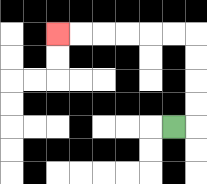{'start': '[7, 5]', 'end': '[2, 1]', 'path_directions': 'R,U,U,U,U,L,L,L,L,L,L', 'path_coordinates': '[[7, 5], [8, 5], [8, 4], [8, 3], [8, 2], [8, 1], [7, 1], [6, 1], [5, 1], [4, 1], [3, 1], [2, 1]]'}